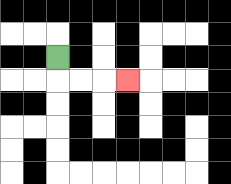{'start': '[2, 2]', 'end': '[5, 3]', 'path_directions': 'D,R,R,R', 'path_coordinates': '[[2, 2], [2, 3], [3, 3], [4, 3], [5, 3]]'}